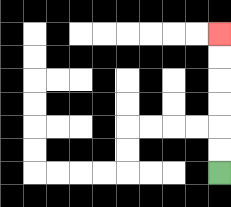{'start': '[9, 7]', 'end': '[9, 1]', 'path_directions': 'U,U,U,U,U,U', 'path_coordinates': '[[9, 7], [9, 6], [9, 5], [9, 4], [9, 3], [9, 2], [9, 1]]'}